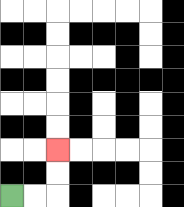{'start': '[0, 8]', 'end': '[2, 6]', 'path_directions': 'R,R,U,U', 'path_coordinates': '[[0, 8], [1, 8], [2, 8], [2, 7], [2, 6]]'}